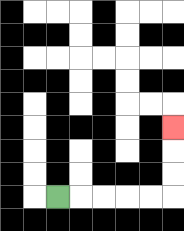{'start': '[2, 8]', 'end': '[7, 5]', 'path_directions': 'R,R,R,R,R,U,U,U', 'path_coordinates': '[[2, 8], [3, 8], [4, 8], [5, 8], [6, 8], [7, 8], [7, 7], [7, 6], [7, 5]]'}